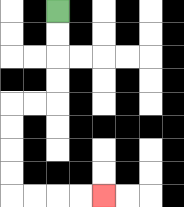{'start': '[2, 0]', 'end': '[4, 8]', 'path_directions': 'D,D,D,D,L,L,D,D,D,D,R,R,R,R', 'path_coordinates': '[[2, 0], [2, 1], [2, 2], [2, 3], [2, 4], [1, 4], [0, 4], [0, 5], [0, 6], [0, 7], [0, 8], [1, 8], [2, 8], [3, 8], [4, 8]]'}